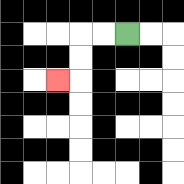{'start': '[5, 1]', 'end': '[2, 3]', 'path_directions': 'L,L,D,D,L', 'path_coordinates': '[[5, 1], [4, 1], [3, 1], [3, 2], [3, 3], [2, 3]]'}